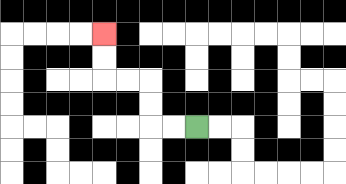{'start': '[8, 5]', 'end': '[4, 1]', 'path_directions': 'L,L,U,U,L,L,U,U', 'path_coordinates': '[[8, 5], [7, 5], [6, 5], [6, 4], [6, 3], [5, 3], [4, 3], [4, 2], [4, 1]]'}